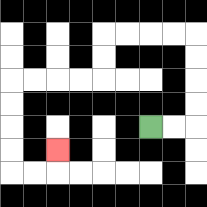{'start': '[6, 5]', 'end': '[2, 6]', 'path_directions': 'R,R,U,U,U,U,L,L,L,L,D,D,L,L,L,L,D,D,D,D,R,R,U', 'path_coordinates': '[[6, 5], [7, 5], [8, 5], [8, 4], [8, 3], [8, 2], [8, 1], [7, 1], [6, 1], [5, 1], [4, 1], [4, 2], [4, 3], [3, 3], [2, 3], [1, 3], [0, 3], [0, 4], [0, 5], [0, 6], [0, 7], [1, 7], [2, 7], [2, 6]]'}